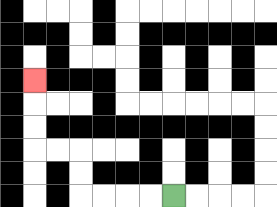{'start': '[7, 8]', 'end': '[1, 3]', 'path_directions': 'L,L,L,L,U,U,L,L,U,U,U', 'path_coordinates': '[[7, 8], [6, 8], [5, 8], [4, 8], [3, 8], [3, 7], [3, 6], [2, 6], [1, 6], [1, 5], [1, 4], [1, 3]]'}